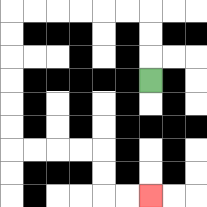{'start': '[6, 3]', 'end': '[6, 8]', 'path_directions': 'U,U,U,L,L,L,L,L,L,D,D,D,D,D,D,R,R,R,R,D,D,R,R', 'path_coordinates': '[[6, 3], [6, 2], [6, 1], [6, 0], [5, 0], [4, 0], [3, 0], [2, 0], [1, 0], [0, 0], [0, 1], [0, 2], [0, 3], [0, 4], [0, 5], [0, 6], [1, 6], [2, 6], [3, 6], [4, 6], [4, 7], [4, 8], [5, 8], [6, 8]]'}